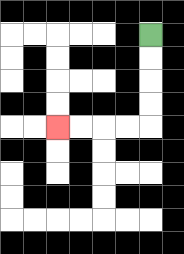{'start': '[6, 1]', 'end': '[2, 5]', 'path_directions': 'D,D,D,D,L,L,L,L', 'path_coordinates': '[[6, 1], [6, 2], [6, 3], [6, 4], [6, 5], [5, 5], [4, 5], [3, 5], [2, 5]]'}